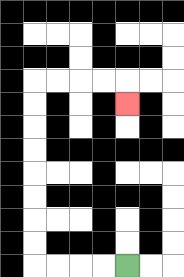{'start': '[5, 11]', 'end': '[5, 4]', 'path_directions': 'L,L,L,L,U,U,U,U,U,U,U,U,R,R,R,R,D', 'path_coordinates': '[[5, 11], [4, 11], [3, 11], [2, 11], [1, 11], [1, 10], [1, 9], [1, 8], [1, 7], [1, 6], [1, 5], [1, 4], [1, 3], [2, 3], [3, 3], [4, 3], [5, 3], [5, 4]]'}